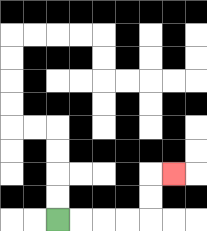{'start': '[2, 9]', 'end': '[7, 7]', 'path_directions': 'R,R,R,R,U,U,R', 'path_coordinates': '[[2, 9], [3, 9], [4, 9], [5, 9], [6, 9], [6, 8], [6, 7], [7, 7]]'}